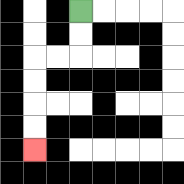{'start': '[3, 0]', 'end': '[1, 6]', 'path_directions': 'D,D,L,L,D,D,D,D', 'path_coordinates': '[[3, 0], [3, 1], [3, 2], [2, 2], [1, 2], [1, 3], [1, 4], [1, 5], [1, 6]]'}